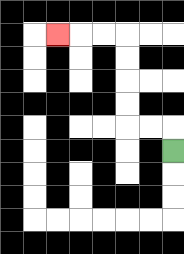{'start': '[7, 6]', 'end': '[2, 1]', 'path_directions': 'U,L,L,U,U,U,U,L,L,L', 'path_coordinates': '[[7, 6], [7, 5], [6, 5], [5, 5], [5, 4], [5, 3], [5, 2], [5, 1], [4, 1], [3, 1], [2, 1]]'}